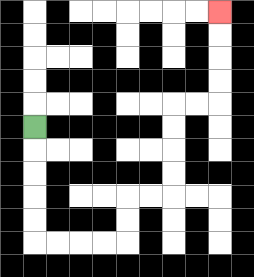{'start': '[1, 5]', 'end': '[9, 0]', 'path_directions': 'D,D,D,D,D,R,R,R,R,U,U,R,R,U,U,U,U,R,R,U,U,U,U', 'path_coordinates': '[[1, 5], [1, 6], [1, 7], [1, 8], [1, 9], [1, 10], [2, 10], [3, 10], [4, 10], [5, 10], [5, 9], [5, 8], [6, 8], [7, 8], [7, 7], [7, 6], [7, 5], [7, 4], [8, 4], [9, 4], [9, 3], [9, 2], [9, 1], [9, 0]]'}